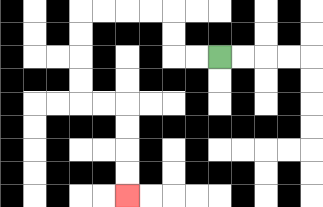{'start': '[9, 2]', 'end': '[5, 8]', 'path_directions': 'L,L,U,U,L,L,L,L,D,D,D,D,R,R,D,D,D,D', 'path_coordinates': '[[9, 2], [8, 2], [7, 2], [7, 1], [7, 0], [6, 0], [5, 0], [4, 0], [3, 0], [3, 1], [3, 2], [3, 3], [3, 4], [4, 4], [5, 4], [5, 5], [5, 6], [5, 7], [5, 8]]'}